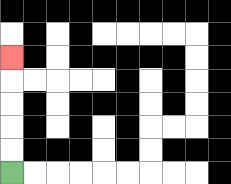{'start': '[0, 7]', 'end': '[0, 2]', 'path_directions': 'U,U,U,U,U', 'path_coordinates': '[[0, 7], [0, 6], [0, 5], [0, 4], [0, 3], [0, 2]]'}